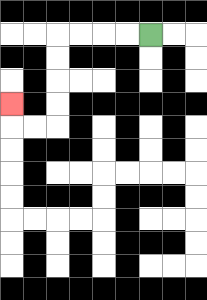{'start': '[6, 1]', 'end': '[0, 4]', 'path_directions': 'L,L,L,L,D,D,D,D,L,L,U', 'path_coordinates': '[[6, 1], [5, 1], [4, 1], [3, 1], [2, 1], [2, 2], [2, 3], [2, 4], [2, 5], [1, 5], [0, 5], [0, 4]]'}